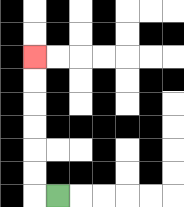{'start': '[2, 8]', 'end': '[1, 2]', 'path_directions': 'L,U,U,U,U,U,U', 'path_coordinates': '[[2, 8], [1, 8], [1, 7], [1, 6], [1, 5], [1, 4], [1, 3], [1, 2]]'}